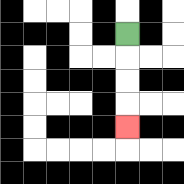{'start': '[5, 1]', 'end': '[5, 5]', 'path_directions': 'D,D,D,D', 'path_coordinates': '[[5, 1], [5, 2], [5, 3], [5, 4], [5, 5]]'}